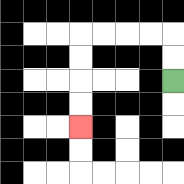{'start': '[7, 3]', 'end': '[3, 5]', 'path_directions': 'U,U,L,L,L,L,D,D,D,D', 'path_coordinates': '[[7, 3], [7, 2], [7, 1], [6, 1], [5, 1], [4, 1], [3, 1], [3, 2], [3, 3], [3, 4], [3, 5]]'}